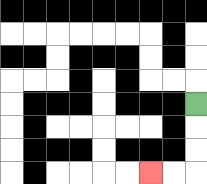{'start': '[8, 4]', 'end': '[6, 7]', 'path_directions': 'D,D,D,L,L', 'path_coordinates': '[[8, 4], [8, 5], [8, 6], [8, 7], [7, 7], [6, 7]]'}